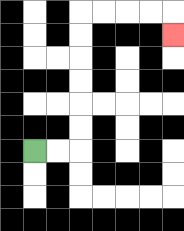{'start': '[1, 6]', 'end': '[7, 1]', 'path_directions': 'R,R,U,U,U,U,U,U,R,R,R,R,D', 'path_coordinates': '[[1, 6], [2, 6], [3, 6], [3, 5], [3, 4], [3, 3], [3, 2], [3, 1], [3, 0], [4, 0], [5, 0], [6, 0], [7, 0], [7, 1]]'}